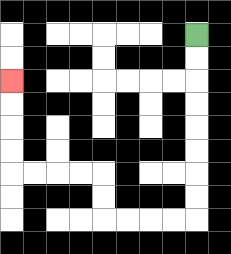{'start': '[8, 1]', 'end': '[0, 3]', 'path_directions': 'D,D,D,D,D,D,D,D,L,L,L,L,U,U,L,L,L,L,U,U,U,U', 'path_coordinates': '[[8, 1], [8, 2], [8, 3], [8, 4], [8, 5], [8, 6], [8, 7], [8, 8], [8, 9], [7, 9], [6, 9], [5, 9], [4, 9], [4, 8], [4, 7], [3, 7], [2, 7], [1, 7], [0, 7], [0, 6], [0, 5], [0, 4], [0, 3]]'}